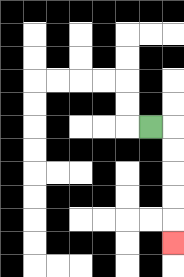{'start': '[6, 5]', 'end': '[7, 10]', 'path_directions': 'R,D,D,D,D,D', 'path_coordinates': '[[6, 5], [7, 5], [7, 6], [7, 7], [7, 8], [7, 9], [7, 10]]'}